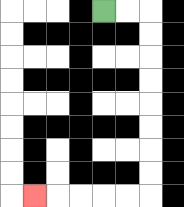{'start': '[4, 0]', 'end': '[1, 8]', 'path_directions': 'R,R,D,D,D,D,D,D,D,D,L,L,L,L,L', 'path_coordinates': '[[4, 0], [5, 0], [6, 0], [6, 1], [6, 2], [6, 3], [6, 4], [6, 5], [6, 6], [6, 7], [6, 8], [5, 8], [4, 8], [3, 8], [2, 8], [1, 8]]'}